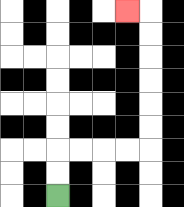{'start': '[2, 8]', 'end': '[5, 0]', 'path_directions': 'U,U,R,R,R,R,U,U,U,U,U,U,L', 'path_coordinates': '[[2, 8], [2, 7], [2, 6], [3, 6], [4, 6], [5, 6], [6, 6], [6, 5], [6, 4], [6, 3], [6, 2], [6, 1], [6, 0], [5, 0]]'}